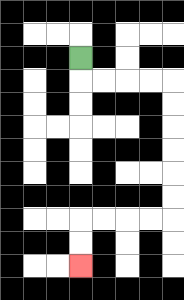{'start': '[3, 2]', 'end': '[3, 11]', 'path_directions': 'D,R,R,R,R,D,D,D,D,D,D,L,L,L,L,D,D', 'path_coordinates': '[[3, 2], [3, 3], [4, 3], [5, 3], [6, 3], [7, 3], [7, 4], [7, 5], [7, 6], [7, 7], [7, 8], [7, 9], [6, 9], [5, 9], [4, 9], [3, 9], [3, 10], [3, 11]]'}